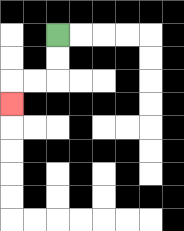{'start': '[2, 1]', 'end': '[0, 4]', 'path_directions': 'D,D,L,L,D', 'path_coordinates': '[[2, 1], [2, 2], [2, 3], [1, 3], [0, 3], [0, 4]]'}